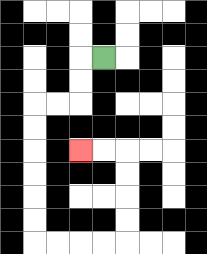{'start': '[4, 2]', 'end': '[3, 6]', 'path_directions': 'L,D,D,L,L,D,D,D,D,D,D,R,R,R,R,U,U,U,U,L,L', 'path_coordinates': '[[4, 2], [3, 2], [3, 3], [3, 4], [2, 4], [1, 4], [1, 5], [1, 6], [1, 7], [1, 8], [1, 9], [1, 10], [2, 10], [3, 10], [4, 10], [5, 10], [5, 9], [5, 8], [5, 7], [5, 6], [4, 6], [3, 6]]'}